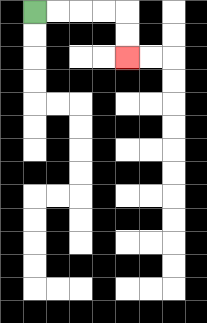{'start': '[1, 0]', 'end': '[5, 2]', 'path_directions': 'R,R,R,R,D,D', 'path_coordinates': '[[1, 0], [2, 0], [3, 0], [4, 0], [5, 0], [5, 1], [5, 2]]'}